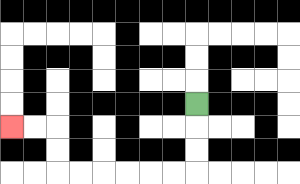{'start': '[8, 4]', 'end': '[0, 5]', 'path_directions': 'D,D,D,L,L,L,L,L,L,U,U,L,L', 'path_coordinates': '[[8, 4], [8, 5], [8, 6], [8, 7], [7, 7], [6, 7], [5, 7], [4, 7], [3, 7], [2, 7], [2, 6], [2, 5], [1, 5], [0, 5]]'}